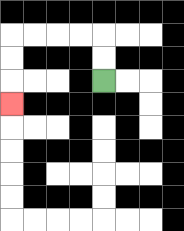{'start': '[4, 3]', 'end': '[0, 4]', 'path_directions': 'U,U,L,L,L,L,D,D,D', 'path_coordinates': '[[4, 3], [4, 2], [4, 1], [3, 1], [2, 1], [1, 1], [0, 1], [0, 2], [0, 3], [0, 4]]'}